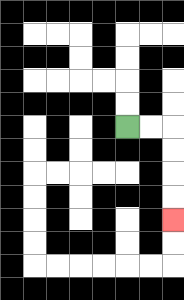{'start': '[5, 5]', 'end': '[7, 9]', 'path_directions': 'R,R,D,D,D,D', 'path_coordinates': '[[5, 5], [6, 5], [7, 5], [7, 6], [7, 7], [7, 8], [7, 9]]'}